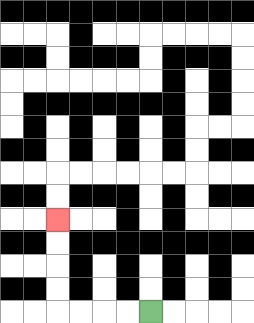{'start': '[6, 13]', 'end': '[2, 9]', 'path_directions': 'L,L,L,L,U,U,U,U', 'path_coordinates': '[[6, 13], [5, 13], [4, 13], [3, 13], [2, 13], [2, 12], [2, 11], [2, 10], [2, 9]]'}